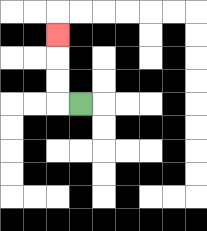{'start': '[3, 4]', 'end': '[2, 1]', 'path_directions': 'L,U,U,U', 'path_coordinates': '[[3, 4], [2, 4], [2, 3], [2, 2], [2, 1]]'}